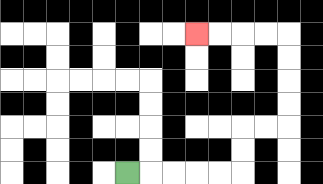{'start': '[5, 7]', 'end': '[8, 1]', 'path_directions': 'R,R,R,R,R,U,U,R,R,U,U,U,U,L,L,L,L', 'path_coordinates': '[[5, 7], [6, 7], [7, 7], [8, 7], [9, 7], [10, 7], [10, 6], [10, 5], [11, 5], [12, 5], [12, 4], [12, 3], [12, 2], [12, 1], [11, 1], [10, 1], [9, 1], [8, 1]]'}